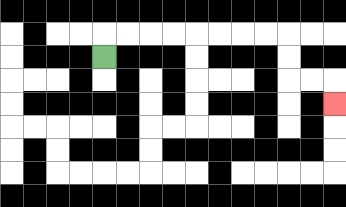{'start': '[4, 2]', 'end': '[14, 4]', 'path_directions': 'U,R,R,R,R,R,R,R,R,D,D,R,R,D', 'path_coordinates': '[[4, 2], [4, 1], [5, 1], [6, 1], [7, 1], [8, 1], [9, 1], [10, 1], [11, 1], [12, 1], [12, 2], [12, 3], [13, 3], [14, 3], [14, 4]]'}